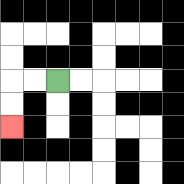{'start': '[2, 3]', 'end': '[0, 5]', 'path_directions': 'L,L,D,D', 'path_coordinates': '[[2, 3], [1, 3], [0, 3], [0, 4], [0, 5]]'}